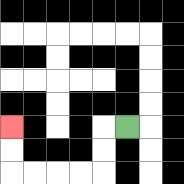{'start': '[5, 5]', 'end': '[0, 5]', 'path_directions': 'L,D,D,L,L,L,L,U,U', 'path_coordinates': '[[5, 5], [4, 5], [4, 6], [4, 7], [3, 7], [2, 7], [1, 7], [0, 7], [0, 6], [0, 5]]'}